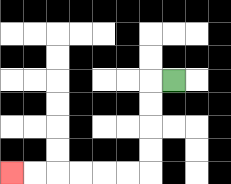{'start': '[7, 3]', 'end': '[0, 7]', 'path_directions': 'L,D,D,D,D,L,L,L,L,L,L', 'path_coordinates': '[[7, 3], [6, 3], [6, 4], [6, 5], [6, 6], [6, 7], [5, 7], [4, 7], [3, 7], [2, 7], [1, 7], [0, 7]]'}